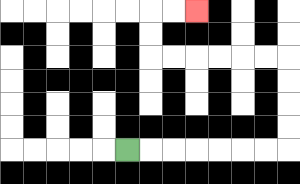{'start': '[5, 6]', 'end': '[8, 0]', 'path_directions': 'R,R,R,R,R,R,R,U,U,U,U,L,L,L,L,L,L,U,U,R,R', 'path_coordinates': '[[5, 6], [6, 6], [7, 6], [8, 6], [9, 6], [10, 6], [11, 6], [12, 6], [12, 5], [12, 4], [12, 3], [12, 2], [11, 2], [10, 2], [9, 2], [8, 2], [7, 2], [6, 2], [6, 1], [6, 0], [7, 0], [8, 0]]'}